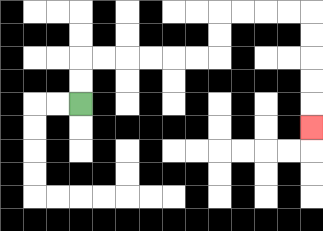{'start': '[3, 4]', 'end': '[13, 5]', 'path_directions': 'U,U,R,R,R,R,R,R,U,U,R,R,R,R,D,D,D,D,D', 'path_coordinates': '[[3, 4], [3, 3], [3, 2], [4, 2], [5, 2], [6, 2], [7, 2], [8, 2], [9, 2], [9, 1], [9, 0], [10, 0], [11, 0], [12, 0], [13, 0], [13, 1], [13, 2], [13, 3], [13, 4], [13, 5]]'}